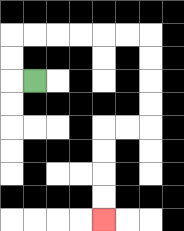{'start': '[1, 3]', 'end': '[4, 9]', 'path_directions': 'L,U,U,R,R,R,R,R,R,D,D,D,D,L,L,D,D,D,D', 'path_coordinates': '[[1, 3], [0, 3], [0, 2], [0, 1], [1, 1], [2, 1], [3, 1], [4, 1], [5, 1], [6, 1], [6, 2], [6, 3], [6, 4], [6, 5], [5, 5], [4, 5], [4, 6], [4, 7], [4, 8], [4, 9]]'}